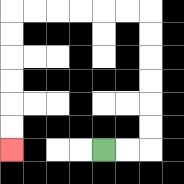{'start': '[4, 6]', 'end': '[0, 6]', 'path_directions': 'R,R,U,U,U,U,U,U,L,L,L,L,L,L,D,D,D,D,D,D', 'path_coordinates': '[[4, 6], [5, 6], [6, 6], [6, 5], [6, 4], [6, 3], [6, 2], [6, 1], [6, 0], [5, 0], [4, 0], [3, 0], [2, 0], [1, 0], [0, 0], [0, 1], [0, 2], [0, 3], [0, 4], [0, 5], [0, 6]]'}